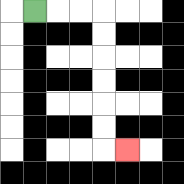{'start': '[1, 0]', 'end': '[5, 6]', 'path_directions': 'R,R,R,D,D,D,D,D,D,R', 'path_coordinates': '[[1, 0], [2, 0], [3, 0], [4, 0], [4, 1], [4, 2], [4, 3], [4, 4], [4, 5], [4, 6], [5, 6]]'}